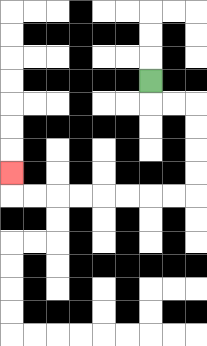{'start': '[6, 3]', 'end': '[0, 7]', 'path_directions': 'D,R,R,D,D,D,D,L,L,L,L,L,L,L,L,U', 'path_coordinates': '[[6, 3], [6, 4], [7, 4], [8, 4], [8, 5], [8, 6], [8, 7], [8, 8], [7, 8], [6, 8], [5, 8], [4, 8], [3, 8], [2, 8], [1, 8], [0, 8], [0, 7]]'}